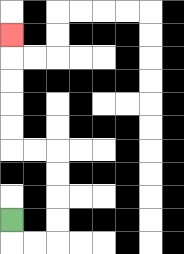{'start': '[0, 9]', 'end': '[0, 1]', 'path_directions': 'D,R,R,U,U,U,U,L,L,U,U,U,U,U', 'path_coordinates': '[[0, 9], [0, 10], [1, 10], [2, 10], [2, 9], [2, 8], [2, 7], [2, 6], [1, 6], [0, 6], [0, 5], [0, 4], [0, 3], [0, 2], [0, 1]]'}